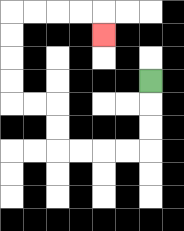{'start': '[6, 3]', 'end': '[4, 1]', 'path_directions': 'D,D,D,L,L,L,L,U,U,L,L,U,U,U,U,R,R,R,R,D', 'path_coordinates': '[[6, 3], [6, 4], [6, 5], [6, 6], [5, 6], [4, 6], [3, 6], [2, 6], [2, 5], [2, 4], [1, 4], [0, 4], [0, 3], [0, 2], [0, 1], [0, 0], [1, 0], [2, 0], [3, 0], [4, 0], [4, 1]]'}